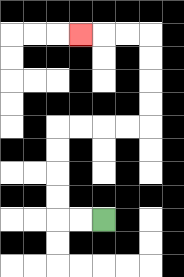{'start': '[4, 9]', 'end': '[3, 1]', 'path_directions': 'L,L,U,U,U,U,R,R,R,R,U,U,U,U,L,L,L', 'path_coordinates': '[[4, 9], [3, 9], [2, 9], [2, 8], [2, 7], [2, 6], [2, 5], [3, 5], [4, 5], [5, 5], [6, 5], [6, 4], [6, 3], [6, 2], [6, 1], [5, 1], [4, 1], [3, 1]]'}